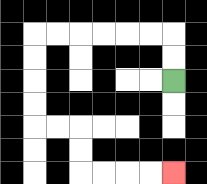{'start': '[7, 3]', 'end': '[7, 7]', 'path_directions': 'U,U,L,L,L,L,L,L,D,D,D,D,R,R,D,D,R,R,R,R', 'path_coordinates': '[[7, 3], [7, 2], [7, 1], [6, 1], [5, 1], [4, 1], [3, 1], [2, 1], [1, 1], [1, 2], [1, 3], [1, 4], [1, 5], [2, 5], [3, 5], [3, 6], [3, 7], [4, 7], [5, 7], [6, 7], [7, 7]]'}